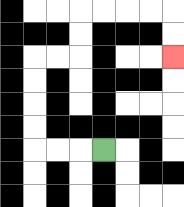{'start': '[4, 6]', 'end': '[7, 2]', 'path_directions': 'L,L,L,U,U,U,U,R,R,U,U,R,R,R,R,D,D', 'path_coordinates': '[[4, 6], [3, 6], [2, 6], [1, 6], [1, 5], [1, 4], [1, 3], [1, 2], [2, 2], [3, 2], [3, 1], [3, 0], [4, 0], [5, 0], [6, 0], [7, 0], [7, 1], [7, 2]]'}